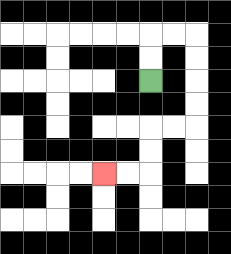{'start': '[6, 3]', 'end': '[4, 7]', 'path_directions': 'U,U,R,R,D,D,D,D,L,L,D,D,L,L', 'path_coordinates': '[[6, 3], [6, 2], [6, 1], [7, 1], [8, 1], [8, 2], [8, 3], [8, 4], [8, 5], [7, 5], [6, 5], [6, 6], [6, 7], [5, 7], [4, 7]]'}